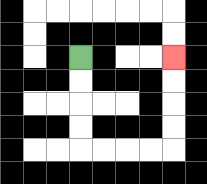{'start': '[3, 2]', 'end': '[7, 2]', 'path_directions': 'D,D,D,D,R,R,R,R,U,U,U,U', 'path_coordinates': '[[3, 2], [3, 3], [3, 4], [3, 5], [3, 6], [4, 6], [5, 6], [6, 6], [7, 6], [7, 5], [7, 4], [7, 3], [7, 2]]'}